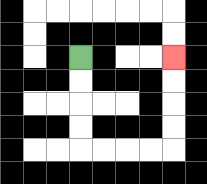{'start': '[3, 2]', 'end': '[7, 2]', 'path_directions': 'D,D,D,D,R,R,R,R,U,U,U,U', 'path_coordinates': '[[3, 2], [3, 3], [3, 4], [3, 5], [3, 6], [4, 6], [5, 6], [6, 6], [7, 6], [7, 5], [7, 4], [7, 3], [7, 2]]'}